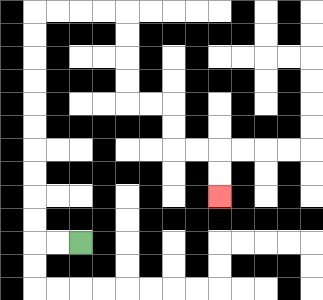{'start': '[3, 10]', 'end': '[9, 8]', 'path_directions': 'L,L,U,U,U,U,U,U,U,U,U,U,R,R,R,R,D,D,D,D,R,R,D,D,R,R,D,D', 'path_coordinates': '[[3, 10], [2, 10], [1, 10], [1, 9], [1, 8], [1, 7], [1, 6], [1, 5], [1, 4], [1, 3], [1, 2], [1, 1], [1, 0], [2, 0], [3, 0], [4, 0], [5, 0], [5, 1], [5, 2], [5, 3], [5, 4], [6, 4], [7, 4], [7, 5], [7, 6], [8, 6], [9, 6], [9, 7], [9, 8]]'}